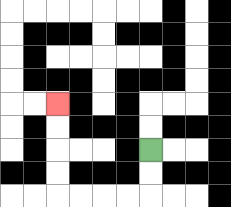{'start': '[6, 6]', 'end': '[2, 4]', 'path_directions': 'D,D,L,L,L,L,U,U,U,U', 'path_coordinates': '[[6, 6], [6, 7], [6, 8], [5, 8], [4, 8], [3, 8], [2, 8], [2, 7], [2, 6], [2, 5], [2, 4]]'}